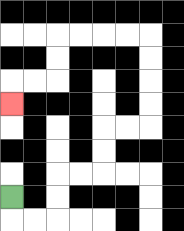{'start': '[0, 8]', 'end': '[0, 4]', 'path_directions': 'D,R,R,U,U,R,R,U,U,R,R,U,U,U,U,L,L,L,L,D,D,L,L,D', 'path_coordinates': '[[0, 8], [0, 9], [1, 9], [2, 9], [2, 8], [2, 7], [3, 7], [4, 7], [4, 6], [4, 5], [5, 5], [6, 5], [6, 4], [6, 3], [6, 2], [6, 1], [5, 1], [4, 1], [3, 1], [2, 1], [2, 2], [2, 3], [1, 3], [0, 3], [0, 4]]'}